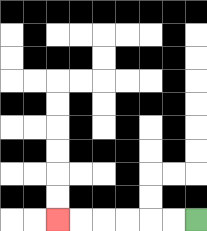{'start': '[8, 9]', 'end': '[2, 9]', 'path_directions': 'L,L,L,L,L,L', 'path_coordinates': '[[8, 9], [7, 9], [6, 9], [5, 9], [4, 9], [3, 9], [2, 9]]'}